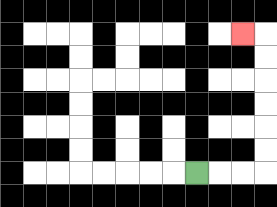{'start': '[8, 7]', 'end': '[10, 1]', 'path_directions': 'R,R,R,U,U,U,U,U,U,L', 'path_coordinates': '[[8, 7], [9, 7], [10, 7], [11, 7], [11, 6], [11, 5], [11, 4], [11, 3], [11, 2], [11, 1], [10, 1]]'}